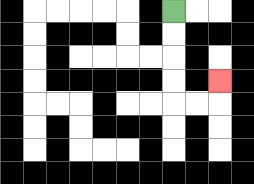{'start': '[7, 0]', 'end': '[9, 3]', 'path_directions': 'D,D,D,D,R,R,U', 'path_coordinates': '[[7, 0], [7, 1], [7, 2], [7, 3], [7, 4], [8, 4], [9, 4], [9, 3]]'}